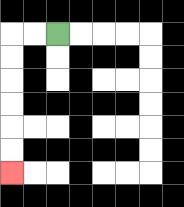{'start': '[2, 1]', 'end': '[0, 7]', 'path_directions': 'L,L,D,D,D,D,D,D', 'path_coordinates': '[[2, 1], [1, 1], [0, 1], [0, 2], [0, 3], [0, 4], [0, 5], [0, 6], [0, 7]]'}